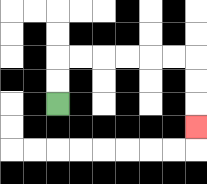{'start': '[2, 4]', 'end': '[8, 5]', 'path_directions': 'U,U,R,R,R,R,R,R,D,D,D', 'path_coordinates': '[[2, 4], [2, 3], [2, 2], [3, 2], [4, 2], [5, 2], [6, 2], [7, 2], [8, 2], [8, 3], [8, 4], [8, 5]]'}